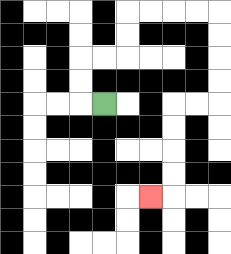{'start': '[4, 4]', 'end': '[6, 8]', 'path_directions': 'L,U,U,R,R,U,U,R,R,R,R,D,D,D,D,L,L,D,D,D,D,L', 'path_coordinates': '[[4, 4], [3, 4], [3, 3], [3, 2], [4, 2], [5, 2], [5, 1], [5, 0], [6, 0], [7, 0], [8, 0], [9, 0], [9, 1], [9, 2], [9, 3], [9, 4], [8, 4], [7, 4], [7, 5], [7, 6], [7, 7], [7, 8], [6, 8]]'}